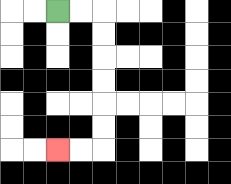{'start': '[2, 0]', 'end': '[2, 6]', 'path_directions': 'R,R,D,D,D,D,D,D,L,L', 'path_coordinates': '[[2, 0], [3, 0], [4, 0], [4, 1], [4, 2], [4, 3], [4, 4], [4, 5], [4, 6], [3, 6], [2, 6]]'}